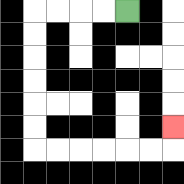{'start': '[5, 0]', 'end': '[7, 5]', 'path_directions': 'L,L,L,L,D,D,D,D,D,D,R,R,R,R,R,R,U', 'path_coordinates': '[[5, 0], [4, 0], [3, 0], [2, 0], [1, 0], [1, 1], [1, 2], [1, 3], [1, 4], [1, 5], [1, 6], [2, 6], [3, 6], [4, 6], [5, 6], [6, 6], [7, 6], [7, 5]]'}